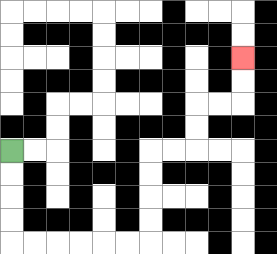{'start': '[0, 6]', 'end': '[10, 2]', 'path_directions': 'D,D,D,D,R,R,R,R,R,R,U,U,U,U,R,R,U,U,R,R,U,U', 'path_coordinates': '[[0, 6], [0, 7], [0, 8], [0, 9], [0, 10], [1, 10], [2, 10], [3, 10], [4, 10], [5, 10], [6, 10], [6, 9], [6, 8], [6, 7], [6, 6], [7, 6], [8, 6], [8, 5], [8, 4], [9, 4], [10, 4], [10, 3], [10, 2]]'}